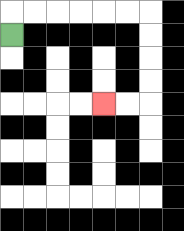{'start': '[0, 1]', 'end': '[4, 4]', 'path_directions': 'U,R,R,R,R,R,R,D,D,D,D,L,L', 'path_coordinates': '[[0, 1], [0, 0], [1, 0], [2, 0], [3, 0], [4, 0], [5, 0], [6, 0], [6, 1], [6, 2], [6, 3], [6, 4], [5, 4], [4, 4]]'}